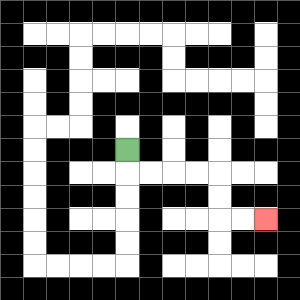{'start': '[5, 6]', 'end': '[11, 9]', 'path_directions': 'D,R,R,R,R,D,D,R,R', 'path_coordinates': '[[5, 6], [5, 7], [6, 7], [7, 7], [8, 7], [9, 7], [9, 8], [9, 9], [10, 9], [11, 9]]'}